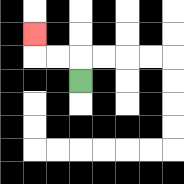{'start': '[3, 3]', 'end': '[1, 1]', 'path_directions': 'U,L,L,U', 'path_coordinates': '[[3, 3], [3, 2], [2, 2], [1, 2], [1, 1]]'}